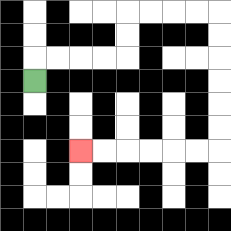{'start': '[1, 3]', 'end': '[3, 6]', 'path_directions': 'U,R,R,R,R,U,U,R,R,R,R,D,D,D,D,D,D,L,L,L,L,L,L', 'path_coordinates': '[[1, 3], [1, 2], [2, 2], [3, 2], [4, 2], [5, 2], [5, 1], [5, 0], [6, 0], [7, 0], [8, 0], [9, 0], [9, 1], [9, 2], [9, 3], [9, 4], [9, 5], [9, 6], [8, 6], [7, 6], [6, 6], [5, 6], [4, 6], [3, 6]]'}